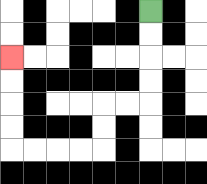{'start': '[6, 0]', 'end': '[0, 2]', 'path_directions': 'D,D,D,D,L,L,D,D,L,L,L,L,U,U,U,U', 'path_coordinates': '[[6, 0], [6, 1], [6, 2], [6, 3], [6, 4], [5, 4], [4, 4], [4, 5], [4, 6], [3, 6], [2, 6], [1, 6], [0, 6], [0, 5], [0, 4], [0, 3], [0, 2]]'}